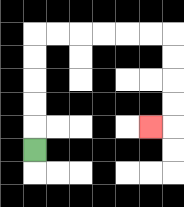{'start': '[1, 6]', 'end': '[6, 5]', 'path_directions': 'U,U,U,U,U,R,R,R,R,R,R,D,D,D,D,L', 'path_coordinates': '[[1, 6], [1, 5], [1, 4], [1, 3], [1, 2], [1, 1], [2, 1], [3, 1], [4, 1], [5, 1], [6, 1], [7, 1], [7, 2], [7, 3], [7, 4], [7, 5], [6, 5]]'}